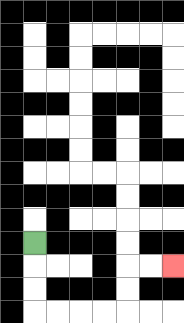{'start': '[1, 10]', 'end': '[7, 11]', 'path_directions': 'D,D,D,R,R,R,R,U,U,R,R', 'path_coordinates': '[[1, 10], [1, 11], [1, 12], [1, 13], [2, 13], [3, 13], [4, 13], [5, 13], [5, 12], [5, 11], [6, 11], [7, 11]]'}